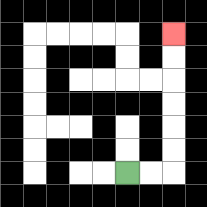{'start': '[5, 7]', 'end': '[7, 1]', 'path_directions': 'R,R,U,U,U,U,U,U', 'path_coordinates': '[[5, 7], [6, 7], [7, 7], [7, 6], [7, 5], [7, 4], [7, 3], [7, 2], [7, 1]]'}